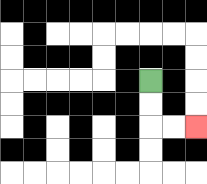{'start': '[6, 3]', 'end': '[8, 5]', 'path_directions': 'D,D,R,R', 'path_coordinates': '[[6, 3], [6, 4], [6, 5], [7, 5], [8, 5]]'}